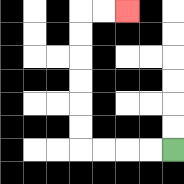{'start': '[7, 6]', 'end': '[5, 0]', 'path_directions': 'L,L,L,L,U,U,U,U,U,U,R,R', 'path_coordinates': '[[7, 6], [6, 6], [5, 6], [4, 6], [3, 6], [3, 5], [3, 4], [3, 3], [3, 2], [3, 1], [3, 0], [4, 0], [5, 0]]'}